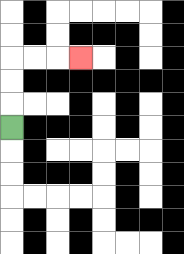{'start': '[0, 5]', 'end': '[3, 2]', 'path_directions': 'U,U,U,R,R,R', 'path_coordinates': '[[0, 5], [0, 4], [0, 3], [0, 2], [1, 2], [2, 2], [3, 2]]'}